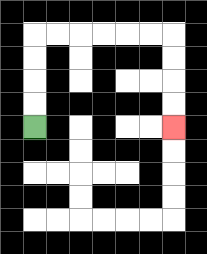{'start': '[1, 5]', 'end': '[7, 5]', 'path_directions': 'U,U,U,U,R,R,R,R,R,R,D,D,D,D', 'path_coordinates': '[[1, 5], [1, 4], [1, 3], [1, 2], [1, 1], [2, 1], [3, 1], [4, 1], [5, 1], [6, 1], [7, 1], [7, 2], [7, 3], [7, 4], [7, 5]]'}